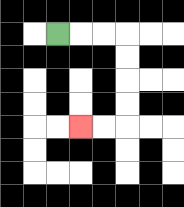{'start': '[2, 1]', 'end': '[3, 5]', 'path_directions': 'R,R,R,D,D,D,D,L,L', 'path_coordinates': '[[2, 1], [3, 1], [4, 1], [5, 1], [5, 2], [5, 3], [5, 4], [5, 5], [4, 5], [3, 5]]'}